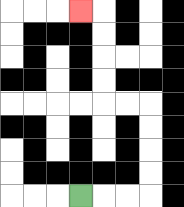{'start': '[3, 8]', 'end': '[3, 0]', 'path_directions': 'R,R,R,U,U,U,U,L,L,U,U,U,U,L', 'path_coordinates': '[[3, 8], [4, 8], [5, 8], [6, 8], [6, 7], [6, 6], [6, 5], [6, 4], [5, 4], [4, 4], [4, 3], [4, 2], [4, 1], [4, 0], [3, 0]]'}